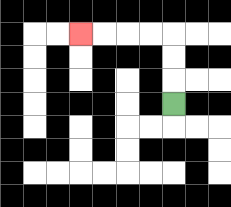{'start': '[7, 4]', 'end': '[3, 1]', 'path_directions': 'U,U,U,L,L,L,L', 'path_coordinates': '[[7, 4], [7, 3], [7, 2], [7, 1], [6, 1], [5, 1], [4, 1], [3, 1]]'}